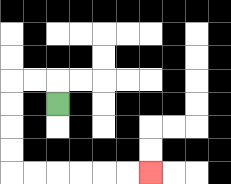{'start': '[2, 4]', 'end': '[6, 7]', 'path_directions': 'U,L,L,D,D,D,D,R,R,R,R,R,R', 'path_coordinates': '[[2, 4], [2, 3], [1, 3], [0, 3], [0, 4], [0, 5], [0, 6], [0, 7], [1, 7], [2, 7], [3, 7], [4, 7], [5, 7], [6, 7]]'}